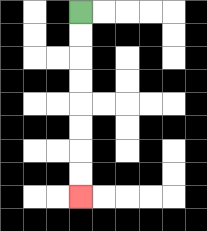{'start': '[3, 0]', 'end': '[3, 8]', 'path_directions': 'D,D,D,D,D,D,D,D', 'path_coordinates': '[[3, 0], [3, 1], [3, 2], [3, 3], [3, 4], [3, 5], [3, 6], [3, 7], [3, 8]]'}